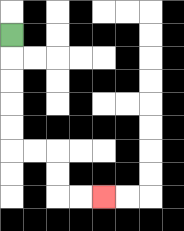{'start': '[0, 1]', 'end': '[4, 8]', 'path_directions': 'D,D,D,D,D,R,R,D,D,R,R', 'path_coordinates': '[[0, 1], [0, 2], [0, 3], [0, 4], [0, 5], [0, 6], [1, 6], [2, 6], [2, 7], [2, 8], [3, 8], [4, 8]]'}